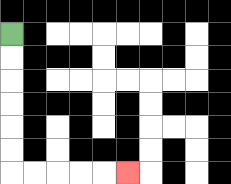{'start': '[0, 1]', 'end': '[5, 7]', 'path_directions': 'D,D,D,D,D,D,R,R,R,R,R', 'path_coordinates': '[[0, 1], [0, 2], [0, 3], [0, 4], [0, 5], [0, 6], [0, 7], [1, 7], [2, 7], [3, 7], [4, 7], [5, 7]]'}